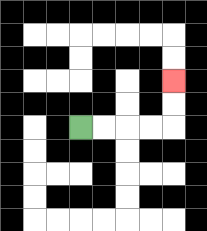{'start': '[3, 5]', 'end': '[7, 3]', 'path_directions': 'R,R,R,R,U,U', 'path_coordinates': '[[3, 5], [4, 5], [5, 5], [6, 5], [7, 5], [7, 4], [7, 3]]'}